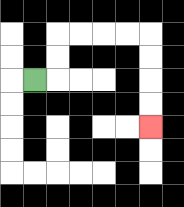{'start': '[1, 3]', 'end': '[6, 5]', 'path_directions': 'R,U,U,R,R,R,R,D,D,D,D', 'path_coordinates': '[[1, 3], [2, 3], [2, 2], [2, 1], [3, 1], [4, 1], [5, 1], [6, 1], [6, 2], [6, 3], [6, 4], [6, 5]]'}